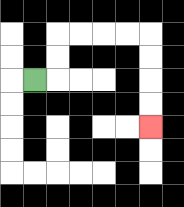{'start': '[1, 3]', 'end': '[6, 5]', 'path_directions': 'R,U,U,R,R,R,R,D,D,D,D', 'path_coordinates': '[[1, 3], [2, 3], [2, 2], [2, 1], [3, 1], [4, 1], [5, 1], [6, 1], [6, 2], [6, 3], [6, 4], [6, 5]]'}